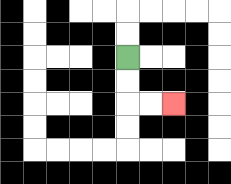{'start': '[5, 2]', 'end': '[7, 4]', 'path_directions': 'D,D,R,R', 'path_coordinates': '[[5, 2], [5, 3], [5, 4], [6, 4], [7, 4]]'}